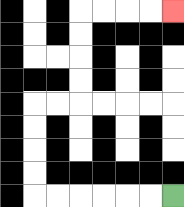{'start': '[7, 8]', 'end': '[7, 0]', 'path_directions': 'L,L,L,L,L,L,U,U,U,U,R,R,U,U,U,U,R,R,R,R', 'path_coordinates': '[[7, 8], [6, 8], [5, 8], [4, 8], [3, 8], [2, 8], [1, 8], [1, 7], [1, 6], [1, 5], [1, 4], [2, 4], [3, 4], [3, 3], [3, 2], [3, 1], [3, 0], [4, 0], [5, 0], [6, 0], [7, 0]]'}